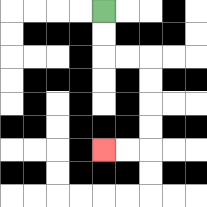{'start': '[4, 0]', 'end': '[4, 6]', 'path_directions': 'D,D,R,R,D,D,D,D,L,L', 'path_coordinates': '[[4, 0], [4, 1], [4, 2], [5, 2], [6, 2], [6, 3], [6, 4], [6, 5], [6, 6], [5, 6], [4, 6]]'}